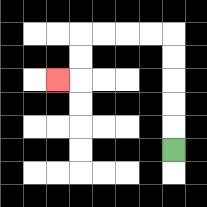{'start': '[7, 6]', 'end': '[2, 3]', 'path_directions': 'U,U,U,U,U,L,L,L,L,D,D,L', 'path_coordinates': '[[7, 6], [7, 5], [7, 4], [7, 3], [7, 2], [7, 1], [6, 1], [5, 1], [4, 1], [3, 1], [3, 2], [3, 3], [2, 3]]'}